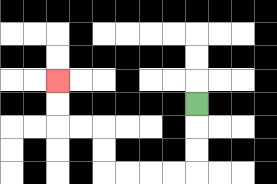{'start': '[8, 4]', 'end': '[2, 3]', 'path_directions': 'D,D,D,L,L,L,L,U,U,L,L,U,U', 'path_coordinates': '[[8, 4], [8, 5], [8, 6], [8, 7], [7, 7], [6, 7], [5, 7], [4, 7], [4, 6], [4, 5], [3, 5], [2, 5], [2, 4], [2, 3]]'}